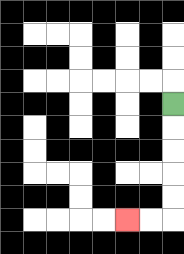{'start': '[7, 4]', 'end': '[5, 9]', 'path_directions': 'D,D,D,D,D,L,L', 'path_coordinates': '[[7, 4], [7, 5], [7, 6], [7, 7], [7, 8], [7, 9], [6, 9], [5, 9]]'}